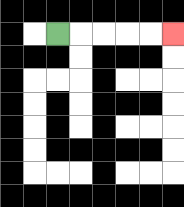{'start': '[2, 1]', 'end': '[7, 1]', 'path_directions': 'R,R,R,R,R', 'path_coordinates': '[[2, 1], [3, 1], [4, 1], [5, 1], [6, 1], [7, 1]]'}